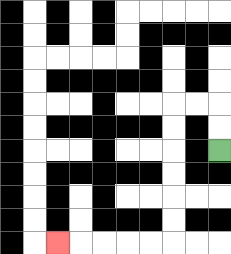{'start': '[9, 6]', 'end': '[2, 10]', 'path_directions': 'U,U,L,L,D,D,D,D,D,D,L,L,L,L,L', 'path_coordinates': '[[9, 6], [9, 5], [9, 4], [8, 4], [7, 4], [7, 5], [7, 6], [7, 7], [7, 8], [7, 9], [7, 10], [6, 10], [5, 10], [4, 10], [3, 10], [2, 10]]'}